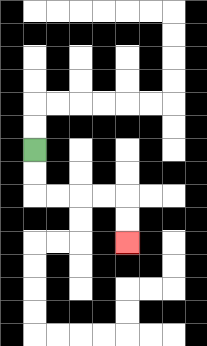{'start': '[1, 6]', 'end': '[5, 10]', 'path_directions': 'D,D,R,R,R,R,D,D', 'path_coordinates': '[[1, 6], [1, 7], [1, 8], [2, 8], [3, 8], [4, 8], [5, 8], [5, 9], [5, 10]]'}